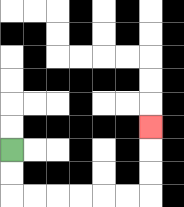{'start': '[0, 6]', 'end': '[6, 5]', 'path_directions': 'D,D,R,R,R,R,R,R,U,U,U', 'path_coordinates': '[[0, 6], [0, 7], [0, 8], [1, 8], [2, 8], [3, 8], [4, 8], [5, 8], [6, 8], [6, 7], [6, 6], [6, 5]]'}